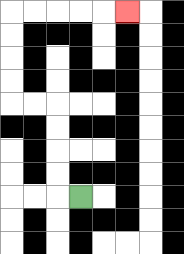{'start': '[3, 8]', 'end': '[5, 0]', 'path_directions': 'L,U,U,U,U,L,L,U,U,U,U,R,R,R,R,R', 'path_coordinates': '[[3, 8], [2, 8], [2, 7], [2, 6], [2, 5], [2, 4], [1, 4], [0, 4], [0, 3], [0, 2], [0, 1], [0, 0], [1, 0], [2, 0], [3, 0], [4, 0], [5, 0]]'}